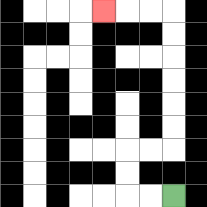{'start': '[7, 8]', 'end': '[4, 0]', 'path_directions': 'L,L,U,U,R,R,U,U,U,U,U,U,L,L,L', 'path_coordinates': '[[7, 8], [6, 8], [5, 8], [5, 7], [5, 6], [6, 6], [7, 6], [7, 5], [7, 4], [7, 3], [7, 2], [7, 1], [7, 0], [6, 0], [5, 0], [4, 0]]'}